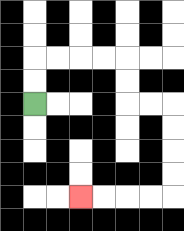{'start': '[1, 4]', 'end': '[3, 8]', 'path_directions': 'U,U,R,R,R,R,D,D,R,R,D,D,D,D,L,L,L,L', 'path_coordinates': '[[1, 4], [1, 3], [1, 2], [2, 2], [3, 2], [4, 2], [5, 2], [5, 3], [5, 4], [6, 4], [7, 4], [7, 5], [7, 6], [7, 7], [7, 8], [6, 8], [5, 8], [4, 8], [3, 8]]'}